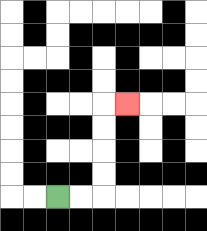{'start': '[2, 8]', 'end': '[5, 4]', 'path_directions': 'R,R,U,U,U,U,R', 'path_coordinates': '[[2, 8], [3, 8], [4, 8], [4, 7], [4, 6], [4, 5], [4, 4], [5, 4]]'}